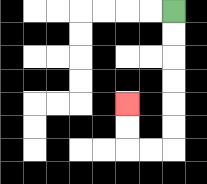{'start': '[7, 0]', 'end': '[5, 4]', 'path_directions': 'D,D,D,D,D,D,L,L,U,U', 'path_coordinates': '[[7, 0], [7, 1], [7, 2], [7, 3], [7, 4], [7, 5], [7, 6], [6, 6], [5, 6], [5, 5], [5, 4]]'}